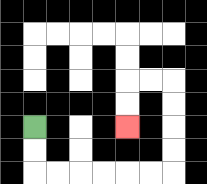{'start': '[1, 5]', 'end': '[5, 5]', 'path_directions': 'D,D,R,R,R,R,R,R,U,U,U,U,L,L,D,D', 'path_coordinates': '[[1, 5], [1, 6], [1, 7], [2, 7], [3, 7], [4, 7], [5, 7], [6, 7], [7, 7], [7, 6], [7, 5], [7, 4], [7, 3], [6, 3], [5, 3], [5, 4], [5, 5]]'}